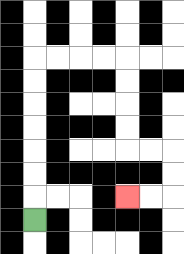{'start': '[1, 9]', 'end': '[5, 8]', 'path_directions': 'U,U,U,U,U,U,U,R,R,R,R,D,D,D,D,R,R,D,D,L,L', 'path_coordinates': '[[1, 9], [1, 8], [1, 7], [1, 6], [1, 5], [1, 4], [1, 3], [1, 2], [2, 2], [3, 2], [4, 2], [5, 2], [5, 3], [5, 4], [5, 5], [5, 6], [6, 6], [7, 6], [7, 7], [7, 8], [6, 8], [5, 8]]'}